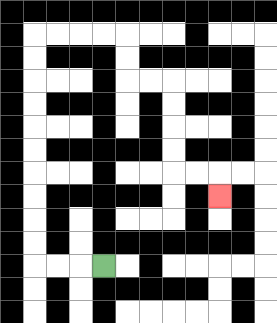{'start': '[4, 11]', 'end': '[9, 8]', 'path_directions': 'L,L,L,U,U,U,U,U,U,U,U,U,U,R,R,R,R,D,D,R,R,D,D,D,D,R,R,D', 'path_coordinates': '[[4, 11], [3, 11], [2, 11], [1, 11], [1, 10], [1, 9], [1, 8], [1, 7], [1, 6], [1, 5], [1, 4], [1, 3], [1, 2], [1, 1], [2, 1], [3, 1], [4, 1], [5, 1], [5, 2], [5, 3], [6, 3], [7, 3], [7, 4], [7, 5], [7, 6], [7, 7], [8, 7], [9, 7], [9, 8]]'}